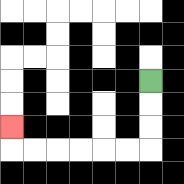{'start': '[6, 3]', 'end': '[0, 5]', 'path_directions': 'D,D,D,L,L,L,L,L,L,U', 'path_coordinates': '[[6, 3], [6, 4], [6, 5], [6, 6], [5, 6], [4, 6], [3, 6], [2, 6], [1, 6], [0, 6], [0, 5]]'}